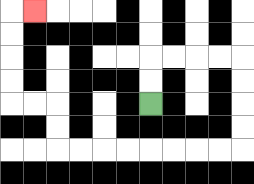{'start': '[6, 4]', 'end': '[1, 0]', 'path_directions': 'U,U,R,R,R,R,D,D,D,D,L,L,L,L,L,L,L,L,U,U,L,L,U,U,U,U,R', 'path_coordinates': '[[6, 4], [6, 3], [6, 2], [7, 2], [8, 2], [9, 2], [10, 2], [10, 3], [10, 4], [10, 5], [10, 6], [9, 6], [8, 6], [7, 6], [6, 6], [5, 6], [4, 6], [3, 6], [2, 6], [2, 5], [2, 4], [1, 4], [0, 4], [0, 3], [0, 2], [0, 1], [0, 0], [1, 0]]'}